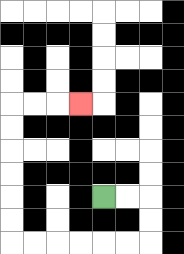{'start': '[4, 8]', 'end': '[3, 4]', 'path_directions': 'R,R,D,D,L,L,L,L,L,L,U,U,U,U,U,U,R,R,R', 'path_coordinates': '[[4, 8], [5, 8], [6, 8], [6, 9], [6, 10], [5, 10], [4, 10], [3, 10], [2, 10], [1, 10], [0, 10], [0, 9], [0, 8], [0, 7], [0, 6], [0, 5], [0, 4], [1, 4], [2, 4], [3, 4]]'}